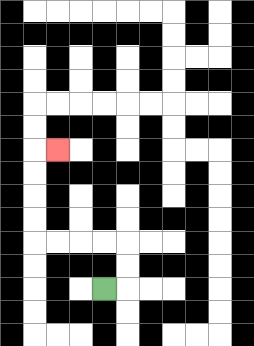{'start': '[4, 12]', 'end': '[2, 6]', 'path_directions': 'R,U,U,L,L,L,L,U,U,U,U,R', 'path_coordinates': '[[4, 12], [5, 12], [5, 11], [5, 10], [4, 10], [3, 10], [2, 10], [1, 10], [1, 9], [1, 8], [1, 7], [1, 6], [2, 6]]'}